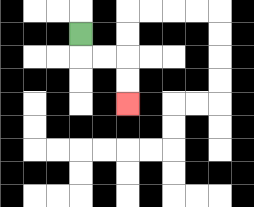{'start': '[3, 1]', 'end': '[5, 4]', 'path_directions': 'D,R,R,D,D', 'path_coordinates': '[[3, 1], [3, 2], [4, 2], [5, 2], [5, 3], [5, 4]]'}